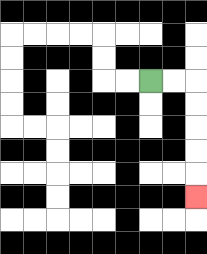{'start': '[6, 3]', 'end': '[8, 8]', 'path_directions': 'R,R,D,D,D,D,D', 'path_coordinates': '[[6, 3], [7, 3], [8, 3], [8, 4], [8, 5], [8, 6], [8, 7], [8, 8]]'}